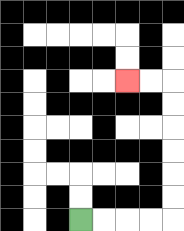{'start': '[3, 9]', 'end': '[5, 3]', 'path_directions': 'R,R,R,R,U,U,U,U,U,U,L,L', 'path_coordinates': '[[3, 9], [4, 9], [5, 9], [6, 9], [7, 9], [7, 8], [7, 7], [7, 6], [7, 5], [7, 4], [7, 3], [6, 3], [5, 3]]'}